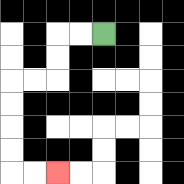{'start': '[4, 1]', 'end': '[2, 7]', 'path_directions': 'L,L,D,D,L,L,D,D,D,D,R,R', 'path_coordinates': '[[4, 1], [3, 1], [2, 1], [2, 2], [2, 3], [1, 3], [0, 3], [0, 4], [0, 5], [0, 6], [0, 7], [1, 7], [2, 7]]'}